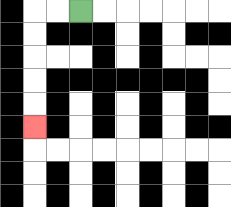{'start': '[3, 0]', 'end': '[1, 5]', 'path_directions': 'L,L,D,D,D,D,D', 'path_coordinates': '[[3, 0], [2, 0], [1, 0], [1, 1], [1, 2], [1, 3], [1, 4], [1, 5]]'}